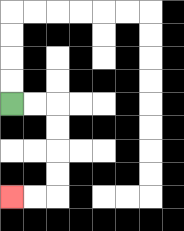{'start': '[0, 4]', 'end': '[0, 8]', 'path_directions': 'R,R,D,D,D,D,L,L', 'path_coordinates': '[[0, 4], [1, 4], [2, 4], [2, 5], [2, 6], [2, 7], [2, 8], [1, 8], [0, 8]]'}